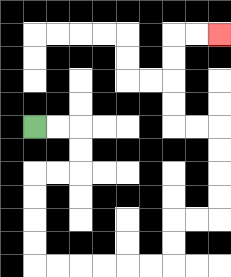{'start': '[1, 5]', 'end': '[9, 1]', 'path_directions': 'R,R,D,D,L,L,D,D,D,D,R,R,R,R,R,R,U,U,R,R,U,U,U,U,L,L,U,U,U,U,R,R', 'path_coordinates': '[[1, 5], [2, 5], [3, 5], [3, 6], [3, 7], [2, 7], [1, 7], [1, 8], [1, 9], [1, 10], [1, 11], [2, 11], [3, 11], [4, 11], [5, 11], [6, 11], [7, 11], [7, 10], [7, 9], [8, 9], [9, 9], [9, 8], [9, 7], [9, 6], [9, 5], [8, 5], [7, 5], [7, 4], [7, 3], [7, 2], [7, 1], [8, 1], [9, 1]]'}